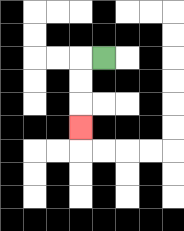{'start': '[4, 2]', 'end': '[3, 5]', 'path_directions': 'L,D,D,D', 'path_coordinates': '[[4, 2], [3, 2], [3, 3], [3, 4], [3, 5]]'}